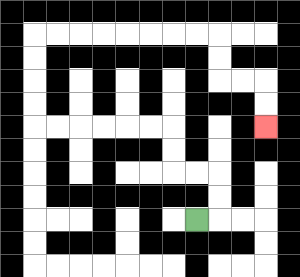{'start': '[8, 9]', 'end': '[11, 5]', 'path_directions': 'R,U,U,L,L,U,U,L,L,L,L,L,L,U,U,U,U,R,R,R,R,R,R,R,R,D,D,R,R,D,D', 'path_coordinates': '[[8, 9], [9, 9], [9, 8], [9, 7], [8, 7], [7, 7], [7, 6], [7, 5], [6, 5], [5, 5], [4, 5], [3, 5], [2, 5], [1, 5], [1, 4], [1, 3], [1, 2], [1, 1], [2, 1], [3, 1], [4, 1], [5, 1], [6, 1], [7, 1], [8, 1], [9, 1], [9, 2], [9, 3], [10, 3], [11, 3], [11, 4], [11, 5]]'}